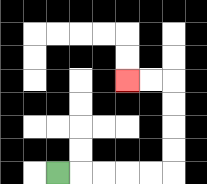{'start': '[2, 7]', 'end': '[5, 3]', 'path_directions': 'R,R,R,R,R,U,U,U,U,L,L', 'path_coordinates': '[[2, 7], [3, 7], [4, 7], [5, 7], [6, 7], [7, 7], [7, 6], [7, 5], [7, 4], [7, 3], [6, 3], [5, 3]]'}